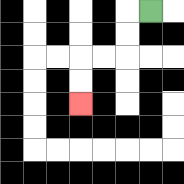{'start': '[6, 0]', 'end': '[3, 4]', 'path_directions': 'L,D,D,L,L,D,D', 'path_coordinates': '[[6, 0], [5, 0], [5, 1], [5, 2], [4, 2], [3, 2], [3, 3], [3, 4]]'}